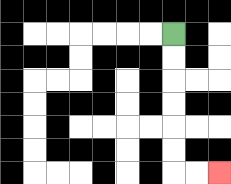{'start': '[7, 1]', 'end': '[9, 7]', 'path_directions': 'D,D,D,D,D,D,R,R', 'path_coordinates': '[[7, 1], [7, 2], [7, 3], [7, 4], [7, 5], [7, 6], [7, 7], [8, 7], [9, 7]]'}